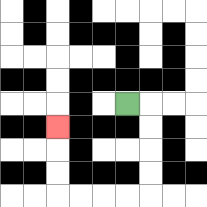{'start': '[5, 4]', 'end': '[2, 5]', 'path_directions': 'R,D,D,D,D,L,L,L,L,U,U,U', 'path_coordinates': '[[5, 4], [6, 4], [6, 5], [6, 6], [6, 7], [6, 8], [5, 8], [4, 8], [3, 8], [2, 8], [2, 7], [2, 6], [2, 5]]'}